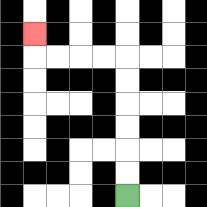{'start': '[5, 8]', 'end': '[1, 1]', 'path_directions': 'U,U,U,U,U,U,L,L,L,L,U', 'path_coordinates': '[[5, 8], [5, 7], [5, 6], [5, 5], [5, 4], [5, 3], [5, 2], [4, 2], [3, 2], [2, 2], [1, 2], [1, 1]]'}